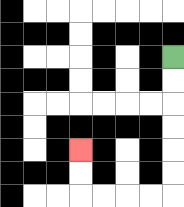{'start': '[7, 2]', 'end': '[3, 6]', 'path_directions': 'D,D,D,D,D,D,L,L,L,L,U,U', 'path_coordinates': '[[7, 2], [7, 3], [7, 4], [7, 5], [7, 6], [7, 7], [7, 8], [6, 8], [5, 8], [4, 8], [3, 8], [3, 7], [3, 6]]'}